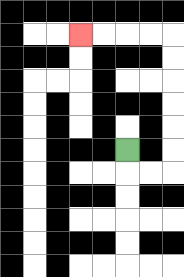{'start': '[5, 6]', 'end': '[3, 1]', 'path_directions': 'D,R,R,U,U,U,U,U,U,L,L,L,L', 'path_coordinates': '[[5, 6], [5, 7], [6, 7], [7, 7], [7, 6], [7, 5], [7, 4], [7, 3], [7, 2], [7, 1], [6, 1], [5, 1], [4, 1], [3, 1]]'}